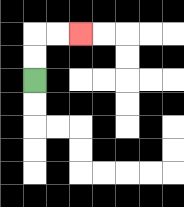{'start': '[1, 3]', 'end': '[3, 1]', 'path_directions': 'U,U,R,R', 'path_coordinates': '[[1, 3], [1, 2], [1, 1], [2, 1], [3, 1]]'}